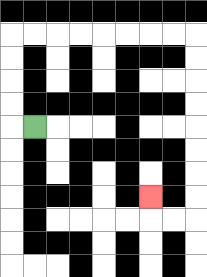{'start': '[1, 5]', 'end': '[6, 8]', 'path_directions': 'L,U,U,U,U,R,R,R,R,R,R,R,R,D,D,D,D,D,D,D,D,L,L,U', 'path_coordinates': '[[1, 5], [0, 5], [0, 4], [0, 3], [0, 2], [0, 1], [1, 1], [2, 1], [3, 1], [4, 1], [5, 1], [6, 1], [7, 1], [8, 1], [8, 2], [8, 3], [8, 4], [8, 5], [8, 6], [8, 7], [8, 8], [8, 9], [7, 9], [6, 9], [6, 8]]'}